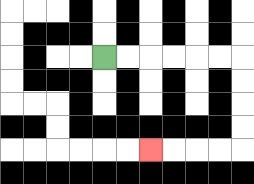{'start': '[4, 2]', 'end': '[6, 6]', 'path_directions': 'R,R,R,R,R,R,D,D,D,D,L,L,L,L', 'path_coordinates': '[[4, 2], [5, 2], [6, 2], [7, 2], [8, 2], [9, 2], [10, 2], [10, 3], [10, 4], [10, 5], [10, 6], [9, 6], [8, 6], [7, 6], [6, 6]]'}